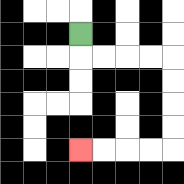{'start': '[3, 1]', 'end': '[3, 6]', 'path_directions': 'D,R,R,R,R,D,D,D,D,L,L,L,L', 'path_coordinates': '[[3, 1], [3, 2], [4, 2], [5, 2], [6, 2], [7, 2], [7, 3], [7, 4], [7, 5], [7, 6], [6, 6], [5, 6], [4, 6], [3, 6]]'}